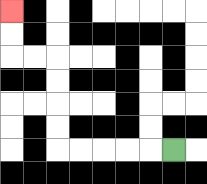{'start': '[7, 6]', 'end': '[0, 0]', 'path_directions': 'L,L,L,L,L,U,U,U,U,L,L,U,U', 'path_coordinates': '[[7, 6], [6, 6], [5, 6], [4, 6], [3, 6], [2, 6], [2, 5], [2, 4], [2, 3], [2, 2], [1, 2], [0, 2], [0, 1], [0, 0]]'}